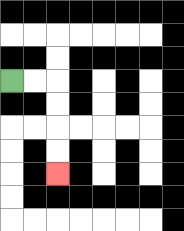{'start': '[0, 3]', 'end': '[2, 7]', 'path_directions': 'R,R,D,D,D,D', 'path_coordinates': '[[0, 3], [1, 3], [2, 3], [2, 4], [2, 5], [2, 6], [2, 7]]'}